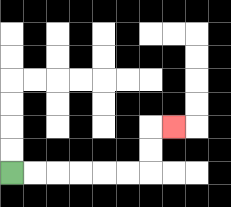{'start': '[0, 7]', 'end': '[7, 5]', 'path_directions': 'R,R,R,R,R,R,U,U,R', 'path_coordinates': '[[0, 7], [1, 7], [2, 7], [3, 7], [4, 7], [5, 7], [6, 7], [6, 6], [6, 5], [7, 5]]'}